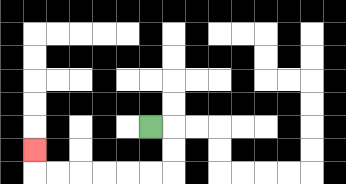{'start': '[6, 5]', 'end': '[1, 6]', 'path_directions': 'R,D,D,L,L,L,L,L,L,U', 'path_coordinates': '[[6, 5], [7, 5], [7, 6], [7, 7], [6, 7], [5, 7], [4, 7], [3, 7], [2, 7], [1, 7], [1, 6]]'}